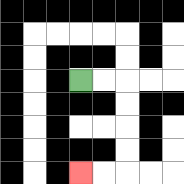{'start': '[3, 3]', 'end': '[3, 7]', 'path_directions': 'R,R,D,D,D,D,L,L', 'path_coordinates': '[[3, 3], [4, 3], [5, 3], [5, 4], [5, 5], [5, 6], [5, 7], [4, 7], [3, 7]]'}